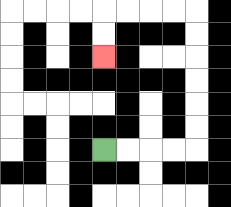{'start': '[4, 6]', 'end': '[4, 2]', 'path_directions': 'R,R,R,R,U,U,U,U,U,U,L,L,L,L,D,D', 'path_coordinates': '[[4, 6], [5, 6], [6, 6], [7, 6], [8, 6], [8, 5], [8, 4], [8, 3], [8, 2], [8, 1], [8, 0], [7, 0], [6, 0], [5, 0], [4, 0], [4, 1], [4, 2]]'}